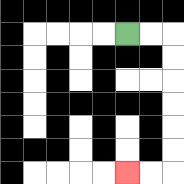{'start': '[5, 1]', 'end': '[5, 7]', 'path_directions': 'R,R,D,D,D,D,D,D,L,L', 'path_coordinates': '[[5, 1], [6, 1], [7, 1], [7, 2], [7, 3], [7, 4], [7, 5], [7, 6], [7, 7], [6, 7], [5, 7]]'}